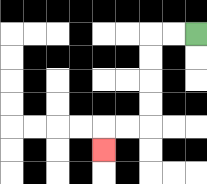{'start': '[8, 1]', 'end': '[4, 6]', 'path_directions': 'L,L,D,D,D,D,L,L,D', 'path_coordinates': '[[8, 1], [7, 1], [6, 1], [6, 2], [6, 3], [6, 4], [6, 5], [5, 5], [4, 5], [4, 6]]'}